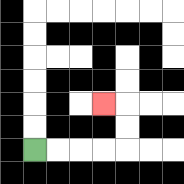{'start': '[1, 6]', 'end': '[4, 4]', 'path_directions': 'R,R,R,R,U,U,L', 'path_coordinates': '[[1, 6], [2, 6], [3, 6], [4, 6], [5, 6], [5, 5], [5, 4], [4, 4]]'}